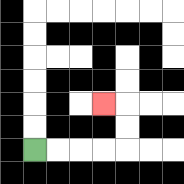{'start': '[1, 6]', 'end': '[4, 4]', 'path_directions': 'R,R,R,R,U,U,L', 'path_coordinates': '[[1, 6], [2, 6], [3, 6], [4, 6], [5, 6], [5, 5], [5, 4], [4, 4]]'}